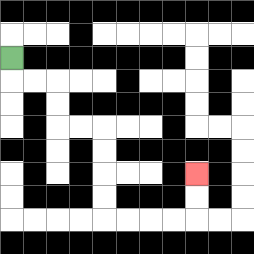{'start': '[0, 2]', 'end': '[8, 7]', 'path_directions': 'D,R,R,D,D,R,R,D,D,D,D,R,R,R,R,U,U', 'path_coordinates': '[[0, 2], [0, 3], [1, 3], [2, 3], [2, 4], [2, 5], [3, 5], [4, 5], [4, 6], [4, 7], [4, 8], [4, 9], [5, 9], [6, 9], [7, 9], [8, 9], [8, 8], [8, 7]]'}